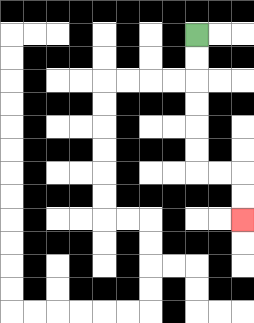{'start': '[8, 1]', 'end': '[10, 9]', 'path_directions': 'D,D,D,D,D,D,R,R,D,D', 'path_coordinates': '[[8, 1], [8, 2], [8, 3], [8, 4], [8, 5], [8, 6], [8, 7], [9, 7], [10, 7], [10, 8], [10, 9]]'}